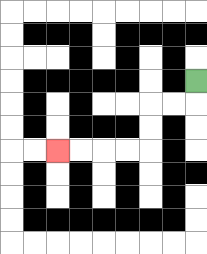{'start': '[8, 3]', 'end': '[2, 6]', 'path_directions': 'D,L,L,D,D,L,L,L,L', 'path_coordinates': '[[8, 3], [8, 4], [7, 4], [6, 4], [6, 5], [6, 6], [5, 6], [4, 6], [3, 6], [2, 6]]'}